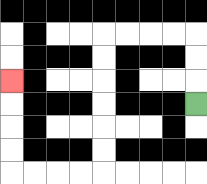{'start': '[8, 4]', 'end': '[0, 3]', 'path_directions': 'U,U,U,L,L,L,L,D,D,D,D,D,D,L,L,L,L,U,U,U,U', 'path_coordinates': '[[8, 4], [8, 3], [8, 2], [8, 1], [7, 1], [6, 1], [5, 1], [4, 1], [4, 2], [4, 3], [4, 4], [4, 5], [4, 6], [4, 7], [3, 7], [2, 7], [1, 7], [0, 7], [0, 6], [0, 5], [0, 4], [0, 3]]'}